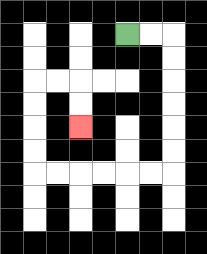{'start': '[5, 1]', 'end': '[3, 5]', 'path_directions': 'R,R,D,D,D,D,D,D,L,L,L,L,L,L,U,U,U,U,R,R,D,D', 'path_coordinates': '[[5, 1], [6, 1], [7, 1], [7, 2], [7, 3], [7, 4], [7, 5], [7, 6], [7, 7], [6, 7], [5, 7], [4, 7], [3, 7], [2, 7], [1, 7], [1, 6], [1, 5], [1, 4], [1, 3], [2, 3], [3, 3], [3, 4], [3, 5]]'}